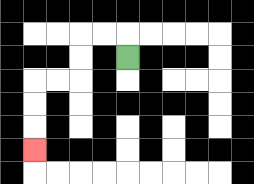{'start': '[5, 2]', 'end': '[1, 6]', 'path_directions': 'U,L,L,D,D,L,L,D,D,D', 'path_coordinates': '[[5, 2], [5, 1], [4, 1], [3, 1], [3, 2], [3, 3], [2, 3], [1, 3], [1, 4], [1, 5], [1, 6]]'}